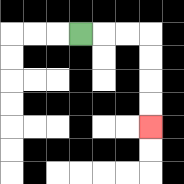{'start': '[3, 1]', 'end': '[6, 5]', 'path_directions': 'R,R,R,D,D,D,D', 'path_coordinates': '[[3, 1], [4, 1], [5, 1], [6, 1], [6, 2], [6, 3], [6, 4], [6, 5]]'}